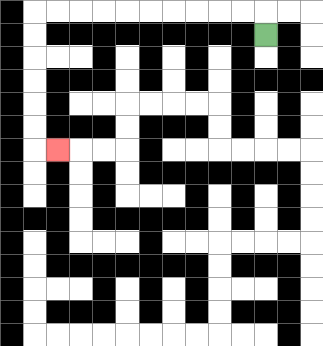{'start': '[11, 1]', 'end': '[2, 6]', 'path_directions': 'U,L,L,L,L,L,L,L,L,L,L,D,D,D,D,D,D,R', 'path_coordinates': '[[11, 1], [11, 0], [10, 0], [9, 0], [8, 0], [7, 0], [6, 0], [5, 0], [4, 0], [3, 0], [2, 0], [1, 0], [1, 1], [1, 2], [1, 3], [1, 4], [1, 5], [1, 6], [2, 6]]'}